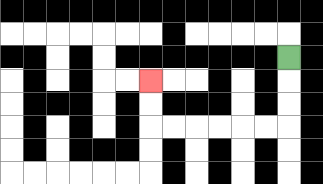{'start': '[12, 2]', 'end': '[6, 3]', 'path_directions': 'D,D,D,L,L,L,L,L,L,U,U', 'path_coordinates': '[[12, 2], [12, 3], [12, 4], [12, 5], [11, 5], [10, 5], [9, 5], [8, 5], [7, 5], [6, 5], [6, 4], [6, 3]]'}